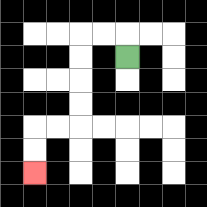{'start': '[5, 2]', 'end': '[1, 7]', 'path_directions': 'U,L,L,D,D,D,D,L,L,D,D', 'path_coordinates': '[[5, 2], [5, 1], [4, 1], [3, 1], [3, 2], [3, 3], [3, 4], [3, 5], [2, 5], [1, 5], [1, 6], [1, 7]]'}